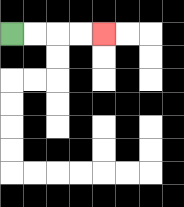{'start': '[0, 1]', 'end': '[4, 1]', 'path_directions': 'R,R,R,R', 'path_coordinates': '[[0, 1], [1, 1], [2, 1], [3, 1], [4, 1]]'}